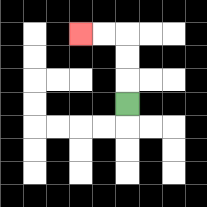{'start': '[5, 4]', 'end': '[3, 1]', 'path_directions': 'U,U,U,L,L', 'path_coordinates': '[[5, 4], [5, 3], [5, 2], [5, 1], [4, 1], [3, 1]]'}